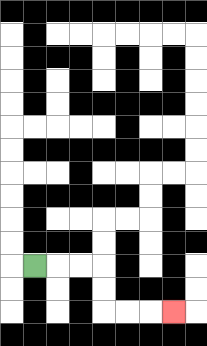{'start': '[1, 11]', 'end': '[7, 13]', 'path_directions': 'R,R,R,D,D,R,R,R', 'path_coordinates': '[[1, 11], [2, 11], [3, 11], [4, 11], [4, 12], [4, 13], [5, 13], [6, 13], [7, 13]]'}